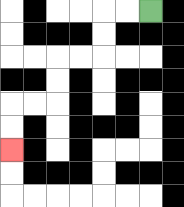{'start': '[6, 0]', 'end': '[0, 6]', 'path_directions': 'L,L,D,D,L,L,D,D,L,L,D,D', 'path_coordinates': '[[6, 0], [5, 0], [4, 0], [4, 1], [4, 2], [3, 2], [2, 2], [2, 3], [2, 4], [1, 4], [0, 4], [0, 5], [0, 6]]'}